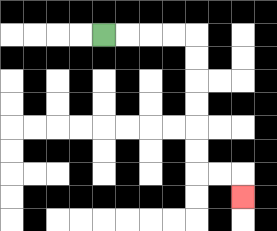{'start': '[4, 1]', 'end': '[10, 8]', 'path_directions': 'R,R,R,R,D,D,D,D,D,D,R,R,D', 'path_coordinates': '[[4, 1], [5, 1], [6, 1], [7, 1], [8, 1], [8, 2], [8, 3], [8, 4], [8, 5], [8, 6], [8, 7], [9, 7], [10, 7], [10, 8]]'}